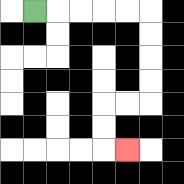{'start': '[1, 0]', 'end': '[5, 6]', 'path_directions': 'R,R,R,R,R,D,D,D,D,L,L,D,D,R', 'path_coordinates': '[[1, 0], [2, 0], [3, 0], [4, 0], [5, 0], [6, 0], [6, 1], [6, 2], [6, 3], [6, 4], [5, 4], [4, 4], [4, 5], [4, 6], [5, 6]]'}